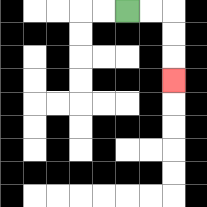{'start': '[5, 0]', 'end': '[7, 3]', 'path_directions': 'R,R,D,D,D', 'path_coordinates': '[[5, 0], [6, 0], [7, 0], [7, 1], [7, 2], [7, 3]]'}